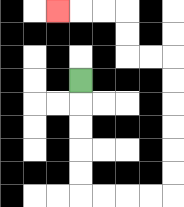{'start': '[3, 3]', 'end': '[2, 0]', 'path_directions': 'D,D,D,D,D,R,R,R,R,U,U,U,U,U,U,L,L,U,U,L,L,L', 'path_coordinates': '[[3, 3], [3, 4], [3, 5], [3, 6], [3, 7], [3, 8], [4, 8], [5, 8], [6, 8], [7, 8], [7, 7], [7, 6], [7, 5], [7, 4], [7, 3], [7, 2], [6, 2], [5, 2], [5, 1], [5, 0], [4, 0], [3, 0], [2, 0]]'}